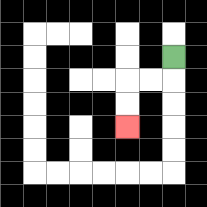{'start': '[7, 2]', 'end': '[5, 5]', 'path_directions': 'D,L,L,D,D', 'path_coordinates': '[[7, 2], [7, 3], [6, 3], [5, 3], [5, 4], [5, 5]]'}